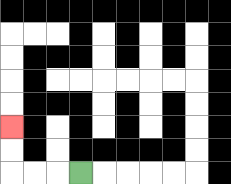{'start': '[3, 7]', 'end': '[0, 5]', 'path_directions': 'L,L,L,U,U', 'path_coordinates': '[[3, 7], [2, 7], [1, 7], [0, 7], [0, 6], [0, 5]]'}